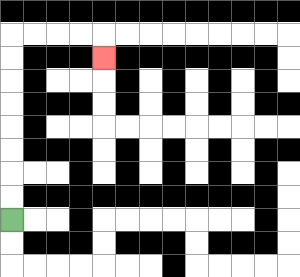{'start': '[0, 9]', 'end': '[4, 2]', 'path_directions': 'U,U,U,U,U,U,U,U,R,R,R,R,D', 'path_coordinates': '[[0, 9], [0, 8], [0, 7], [0, 6], [0, 5], [0, 4], [0, 3], [0, 2], [0, 1], [1, 1], [2, 1], [3, 1], [4, 1], [4, 2]]'}